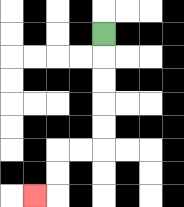{'start': '[4, 1]', 'end': '[1, 8]', 'path_directions': 'D,D,D,D,D,L,L,D,D,L', 'path_coordinates': '[[4, 1], [4, 2], [4, 3], [4, 4], [4, 5], [4, 6], [3, 6], [2, 6], [2, 7], [2, 8], [1, 8]]'}